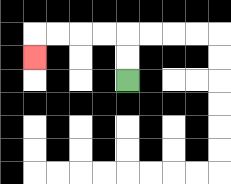{'start': '[5, 3]', 'end': '[1, 2]', 'path_directions': 'U,U,L,L,L,L,D', 'path_coordinates': '[[5, 3], [5, 2], [5, 1], [4, 1], [3, 1], [2, 1], [1, 1], [1, 2]]'}